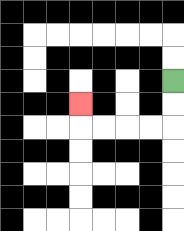{'start': '[7, 3]', 'end': '[3, 4]', 'path_directions': 'D,D,L,L,L,L,U', 'path_coordinates': '[[7, 3], [7, 4], [7, 5], [6, 5], [5, 5], [4, 5], [3, 5], [3, 4]]'}